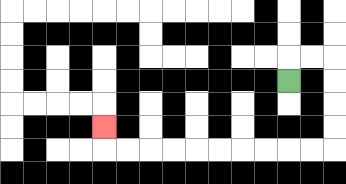{'start': '[12, 3]', 'end': '[4, 5]', 'path_directions': 'U,R,R,D,D,D,D,L,L,L,L,L,L,L,L,L,L,U', 'path_coordinates': '[[12, 3], [12, 2], [13, 2], [14, 2], [14, 3], [14, 4], [14, 5], [14, 6], [13, 6], [12, 6], [11, 6], [10, 6], [9, 6], [8, 6], [7, 6], [6, 6], [5, 6], [4, 6], [4, 5]]'}